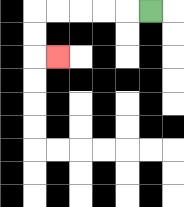{'start': '[6, 0]', 'end': '[2, 2]', 'path_directions': 'L,L,L,L,L,D,D,R', 'path_coordinates': '[[6, 0], [5, 0], [4, 0], [3, 0], [2, 0], [1, 0], [1, 1], [1, 2], [2, 2]]'}